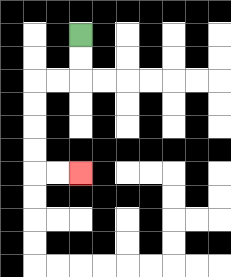{'start': '[3, 1]', 'end': '[3, 7]', 'path_directions': 'D,D,L,L,D,D,D,D,R,R', 'path_coordinates': '[[3, 1], [3, 2], [3, 3], [2, 3], [1, 3], [1, 4], [1, 5], [1, 6], [1, 7], [2, 7], [3, 7]]'}